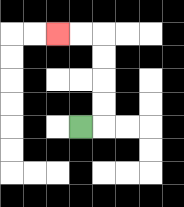{'start': '[3, 5]', 'end': '[2, 1]', 'path_directions': 'R,U,U,U,U,L,L', 'path_coordinates': '[[3, 5], [4, 5], [4, 4], [4, 3], [4, 2], [4, 1], [3, 1], [2, 1]]'}